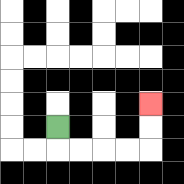{'start': '[2, 5]', 'end': '[6, 4]', 'path_directions': 'D,R,R,R,R,U,U', 'path_coordinates': '[[2, 5], [2, 6], [3, 6], [4, 6], [5, 6], [6, 6], [6, 5], [6, 4]]'}